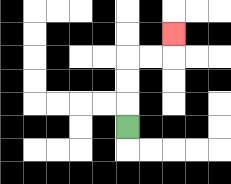{'start': '[5, 5]', 'end': '[7, 1]', 'path_directions': 'U,U,U,R,R,U', 'path_coordinates': '[[5, 5], [5, 4], [5, 3], [5, 2], [6, 2], [7, 2], [7, 1]]'}